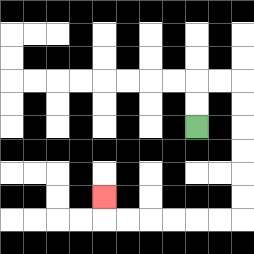{'start': '[8, 5]', 'end': '[4, 8]', 'path_directions': 'U,U,R,R,D,D,D,D,D,D,L,L,L,L,L,L,U', 'path_coordinates': '[[8, 5], [8, 4], [8, 3], [9, 3], [10, 3], [10, 4], [10, 5], [10, 6], [10, 7], [10, 8], [10, 9], [9, 9], [8, 9], [7, 9], [6, 9], [5, 9], [4, 9], [4, 8]]'}